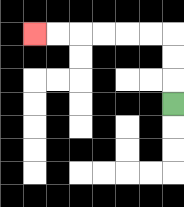{'start': '[7, 4]', 'end': '[1, 1]', 'path_directions': 'U,U,U,L,L,L,L,L,L', 'path_coordinates': '[[7, 4], [7, 3], [7, 2], [7, 1], [6, 1], [5, 1], [4, 1], [3, 1], [2, 1], [1, 1]]'}